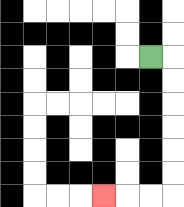{'start': '[6, 2]', 'end': '[4, 8]', 'path_directions': 'R,D,D,D,D,D,D,L,L,L', 'path_coordinates': '[[6, 2], [7, 2], [7, 3], [7, 4], [7, 5], [7, 6], [7, 7], [7, 8], [6, 8], [5, 8], [4, 8]]'}